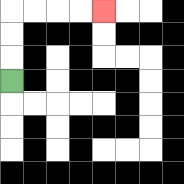{'start': '[0, 3]', 'end': '[4, 0]', 'path_directions': 'U,U,U,R,R,R,R', 'path_coordinates': '[[0, 3], [0, 2], [0, 1], [0, 0], [1, 0], [2, 0], [3, 0], [4, 0]]'}